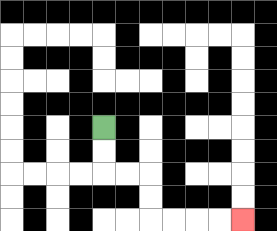{'start': '[4, 5]', 'end': '[10, 9]', 'path_directions': 'D,D,R,R,D,D,R,R,R,R', 'path_coordinates': '[[4, 5], [4, 6], [4, 7], [5, 7], [6, 7], [6, 8], [6, 9], [7, 9], [8, 9], [9, 9], [10, 9]]'}